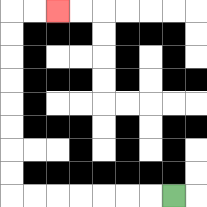{'start': '[7, 8]', 'end': '[2, 0]', 'path_directions': 'L,L,L,L,L,L,L,U,U,U,U,U,U,U,U,R,R', 'path_coordinates': '[[7, 8], [6, 8], [5, 8], [4, 8], [3, 8], [2, 8], [1, 8], [0, 8], [0, 7], [0, 6], [0, 5], [0, 4], [0, 3], [0, 2], [0, 1], [0, 0], [1, 0], [2, 0]]'}